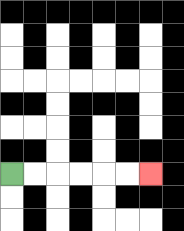{'start': '[0, 7]', 'end': '[6, 7]', 'path_directions': 'R,R,R,R,R,R', 'path_coordinates': '[[0, 7], [1, 7], [2, 7], [3, 7], [4, 7], [5, 7], [6, 7]]'}